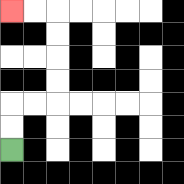{'start': '[0, 6]', 'end': '[0, 0]', 'path_directions': 'U,U,R,R,U,U,U,U,L,L', 'path_coordinates': '[[0, 6], [0, 5], [0, 4], [1, 4], [2, 4], [2, 3], [2, 2], [2, 1], [2, 0], [1, 0], [0, 0]]'}